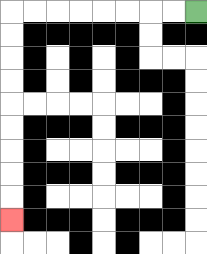{'start': '[8, 0]', 'end': '[0, 9]', 'path_directions': 'L,L,L,L,L,L,L,L,D,D,D,D,D,D,D,D,D', 'path_coordinates': '[[8, 0], [7, 0], [6, 0], [5, 0], [4, 0], [3, 0], [2, 0], [1, 0], [0, 0], [0, 1], [0, 2], [0, 3], [0, 4], [0, 5], [0, 6], [0, 7], [0, 8], [0, 9]]'}